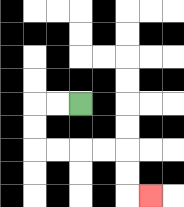{'start': '[3, 4]', 'end': '[6, 8]', 'path_directions': 'L,L,D,D,R,R,R,R,D,D,R', 'path_coordinates': '[[3, 4], [2, 4], [1, 4], [1, 5], [1, 6], [2, 6], [3, 6], [4, 6], [5, 6], [5, 7], [5, 8], [6, 8]]'}